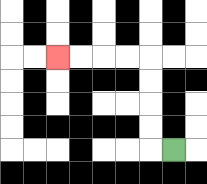{'start': '[7, 6]', 'end': '[2, 2]', 'path_directions': 'L,U,U,U,U,L,L,L,L', 'path_coordinates': '[[7, 6], [6, 6], [6, 5], [6, 4], [6, 3], [6, 2], [5, 2], [4, 2], [3, 2], [2, 2]]'}